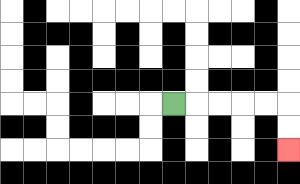{'start': '[7, 4]', 'end': '[12, 6]', 'path_directions': 'R,R,R,R,R,D,D', 'path_coordinates': '[[7, 4], [8, 4], [9, 4], [10, 4], [11, 4], [12, 4], [12, 5], [12, 6]]'}